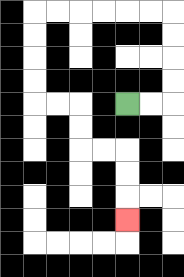{'start': '[5, 4]', 'end': '[5, 9]', 'path_directions': 'R,R,U,U,U,U,L,L,L,L,L,L,D,D,D,D,R,R,D,D,R,R,D,D,D', 'path_coordinates': '[[5, 4], [6, 4], [7, 4], [7, 3], [7, 2], [7, 1], [7, 0], [6, 0], [5, 0], [4, 0], [3, 0], [2, 0], [1, 0], [1, 1], [1, 2], [1, 3], [1, 4], [2, 4], [3, 4], [3, 5], [3, 6], [4, 6], [5, 6], [5, 7], [5, 8], [5, 9]]'}